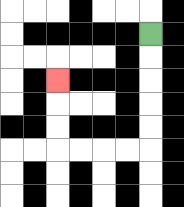{'start': '[6, 1]', 'end': '[2, 3]', 'path_directions': 'D,D,D,D,D,L,L,L,L,U,U,U', 'path_coordinates': '[[6, 1], [6, 2], [6, 3], [6, 4], [6, 5], [6, 6], [5, 6], [4, 6], [3, 6], [2, 6], [2, 5], [2, 4], [2, 3]]'}